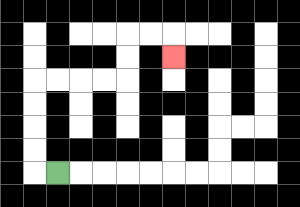{'start': '[2, 7]', 'end': '[7, 2]', 'path_directions': 'L,U,U,U,U,R,R,R,R,U,U,R,R,D', 'path_coordinates': '[[2, 7], [1, 7], [1, 6], [1, 5], [1, 4], [1, 3], [2, 3], [3, 3], [4, 3], [5, 3], [5, 2], [5, 1], [6, 1], [7, 1], [7, 2]]'}